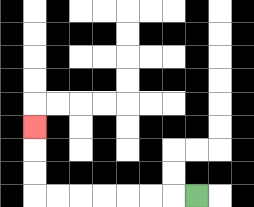{'start': '[8, 8]', 'end': '[1, 5]', 'path_directions': 'L,L,L,L,L,L,L,U,U,U', 'path_coordinates': '[[8, 8], [7, 8], [6, 8], [5, 8], [4, 8], [3, 8], [2, 8], [1, 8], [1, 7], [1, 6], [1, 5]]'}